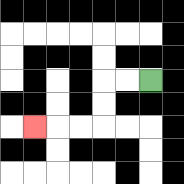{'start': '[6, 3]', 'end': '[1, 5]', 'path_directions': 'L,L,D,D,L,L,L', 'path_coordinates': '[[6, 3], [5, 3], [4, 3], [4, 4], [4, 5], [3, 5], [2, 5], [1, 5]]'}